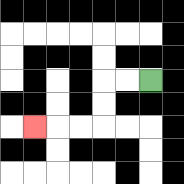{'start': '[6, 3]', 'end': '[1, 5]', 'path_directions': 'L,L,D,D,L,L,L', 'path_coordinates': '[[6, 3], [5, 3], [4, 3], [4, 4], [4, 5], [3, 5], [2, 5], [1, 5]]'}